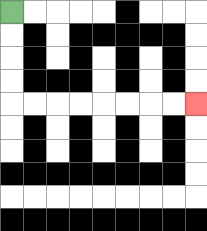{'start': '[0, 0]', 'end': '[8, 4]', 'path_directions': 'D,D,D,D,R,R,R,R,R,R,R,R', 'path_coordinates': '[[0, 0], [0, 1], [0, 2], [0, 3], [0, 4], [1, 4], [2, 4], [3, 4], [4, 4], [5, 4], [6, 4], [7, 4], [8, 4]]'}